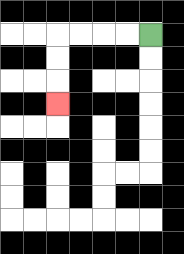{'start': '[6, 1]', 'end': '[2, 4]', 'path_directions': 'L,L,L,L,D,D,D', 'path_coordinates': '[[6, 1], [5, 1], [4, 1], [3, 1], [2, 1], [2, 2], [2, 3], [2, 4]]'}